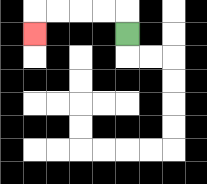{'start': '[5, 1]', 'end': '[1, 1]', 'path_directions': 'U,L,L,L,L,D', 'path_coordinates': '[[5, 1], [5, 0], [4, 0], [3, 0], [2, 0], [1, 0], [1, 1]]'}